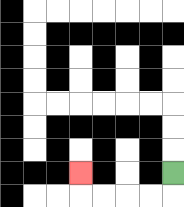{'start': '[7, 7]', 'end': '[3, 7]', 'path_directions': 'D,L,L,L,L,U', 'path_coordinates': '[[7, 7], [7, 8], [6, 8], [5, 8], [4, 8], [3, 8], [3, 7]]'}